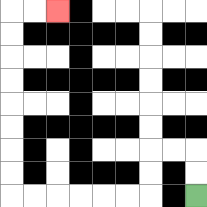{'start': '[8, 8]', 'end': '[2, 0]', 'path_directions': 'U,U,L,L,D,D,L,L,L,L,L,L,U,U,U,U,U,U,U,U,R,R', 'path_coordinates': '[[8, 8], [8, 7], [8, 6], [7, 6], [6, 6], [6, 7], [6, 8], [5, 8], [4, 8], [3, 8], [2, 8], [1, 8], [0, 8], [0, 7], [0, 6], [0, 5], [0, 4], [0, 3], [0, 2], [0, 1], [0, 0], [1, 0], [2, 0]]'}